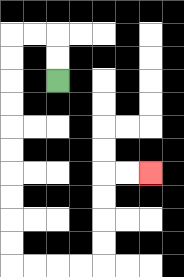{'start': '[2, 3]', 'end': '[6, 7]', 'path_directions': 'U,U,L,L,D,D,D,D,D,D,D,D,D,D,R,R,R,R,U,U,U,U,R,R', 'path_coordinates': '[[2, 3], [2, 2], [2, 1], [1, 1], [0, 1], [0, 2], [0, 3], [0, 4], [0, 5], [0, 6], [0, 7], [0, 8], [0, 9], [0, 10], [0, 11], [1, 11], [2, 11], [3, 11], [4, 11], [4, 10], [4, 9], [4, 8], [4, 7], [5, 7], [6, 7]]'}